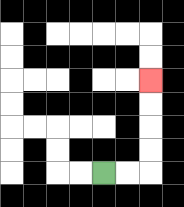{'start': '[4, 7]', 'end': '[6, 3]', 'path_directions': 'R,R,U,U,U,U', 'path_coordinates': '[[4, 7], [5, 7], [6, 7], [6, 6], [6, 5], [6, 4], [6, 3]]'}